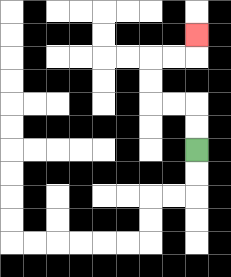{'start': '[8, 6]', 'end': '[8, 1]', 'path_directions': 'U,U,L,L,U,U,R,R,U', 'path_coordinates': '[[8, 6], [8, 5], [8, 4], [7, 4], [6, 4], [6, 3], [6, 2], [7, 2], [8, 2], [8, 1]]'}